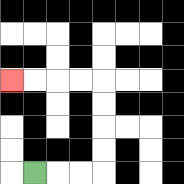{'start': '[1, 7]', 'end': '[0, 3]', 'path_directions': 'R,R,R,U,U,U,U,L,L,L,L', 'path_coordinates': '[[1, 7], [2, 7], [3, 7], [4, 7], [4, 6], [4, 5], [4, 4], [4, 3], [3, 3], [2, 3], [1, 3], [0, 3]]'}